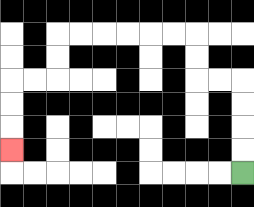{'start': '[10, 7]', 'end': '[0, 6]', 'path_directions': 'U,U,U,U,L,L,U,U,L,L,L,L,L,L,D,D,L,L,D,D,D', 'path_coordinates': '[[10, 7], [10, 6], [10, 5], [10, 4], [10, 3], [9, 3], [8, 3], [8, 2], [8, 1], [7, 1], [6, 1], [5, 1], [4, 1], [3, 1], [2, 1], [2, 2], [2, 3], [1, 3], [0, 3], [0, 4], [0, 5], [0, 6]]'}